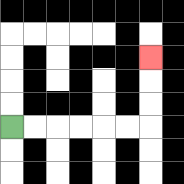{'start': '[0, 5]', 'end': '[6, 2]', 'path_directions': 'R,R,R,R,R,R,U,U,U', 'path_coordinates': '[[0, 5], [1, 5], [2, 5], [3, 5], [4, 5], [5, 5], [6, 5], [6, 4], [6, 3], [6, 2]]'}